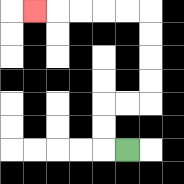{'start': '[5, 6]', 'end': '[1, 0]', 'path_directions': 'L,U,U,R,R,U,U,U,U,L,L,L,L,L', 'path_coordinates': '[[5, 6], [4, 6], [4, 5], [4, 4], [5, 4], [6, 4], [6, 3], [6, 2], [6, 1], [6, 0], [5, 0], [4, 0], [3, 0], [2, 0], [1, 0]]'}